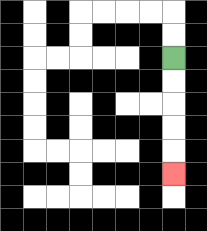{'start': '[7, 2]', 'end': '[7, 7]', 'path_directions': 'D,D,D,D,D', 'path_coordinates': '[[7, 2], [7, 3], [7, 4], [7, 5], [7, 6], [7, 7]]'}